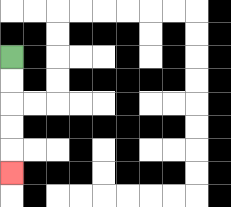{'start': '[0, 2]', 'end': '[0, 7]', 'path_directions': 'D,D,D,D,D', 'path_coordinates': '[[0, 2], [0, 3], [0, 4], [0, 5], [0, 6], [0, 7]]'}